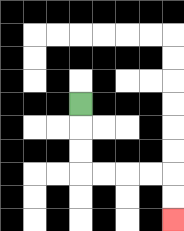{'start': '[3, 4]', 'end': '[7, 9]', 'path_directions': 'D,D,D,R,R,R,R,D,D', 'path_coordinates': '[[3, 4], [3, 5], [3, 6], [3, 7], [4, 7], [5, 7], [6, 7], [7, 7], [7, 8], [7, 9]]'}